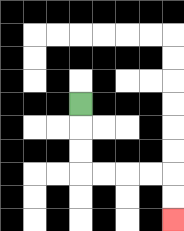{'start': '[3, 4]', 'end': '[7, 9]', 'path_directions': 'D,D,D,R,R,R,R,D,D', 'path_coordinates': '[[3, 4], [3, 5], [3, 6], [3, 7], [4, 7], [5, 7], [6, 7], [7, 7], [7, 8], [7, 9]]'}